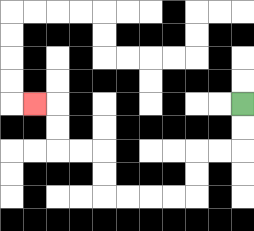{'start': '[10, 4]', 'end': '[1, 4]', 'path_directions': 'D,D,L,L,D,D,L,L,L,L,U,U,L,L,U,U,L', 'path_coordinates': '[[10, 4], [10, 5], [10, 6], [9, 6], [8, 6], [8, 7], [8, 8], [7, 8], [6, 8], [5, 8], [4, 8], [4, 7], [4, 6], [3, 6], [2, 6], [2, 5], [2, 4], [1, 4]]'}